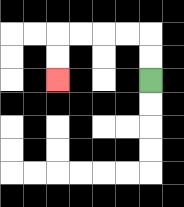{'start': '[6, 3]', 'end': '[2, 3]', 'path_directions': 'U,U,L,L,L,L,D,D', 'path_coordinates': '[[6, 3], [6, 2], [6, 1], [5, 1], [4, 1], [3, 1], [2, 1], [2, 2], [2, 3]]'}